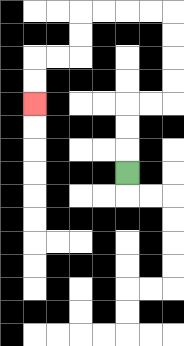{'start': '[5, 7]', 'end': '[1, 4]', 'path_directions': 'U,U,U,R,R,U,U,U,U,L,L,L,L,D,D,L,L,D,D', 'path_coordinates': '[[5, 7], [5, 6], [5, 5], [5, 4], [6, 4], [7, 4], [7, 3], [7, 2], [7, 1], [7, 0], [6, 0], [5, 0], [4, 0], [3, 0], [3, 1], [3, 2], [2, 2], [1, 2], [1, 3], [1, 4]]'}